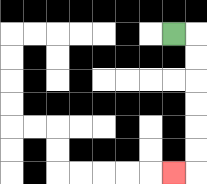{'start': '[7, 1]', 'end': '[7, 7]', 'path_directions': 'R,D,D,D,D,D,D,L', 'path_coordinates': '[[7, 1], [8, 1], [8, 2], [8, 3], [8, 4], [8, 5], [8, 6], [8, 7], [7, 7]]'}